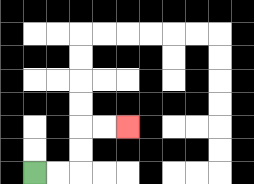{'start': '[1, 7]', 'end': '[5, 5]', 'path_directions': 'R,R,U,U,R,R', 'path_coordinates': '[[1, 7], [2, 7], [3, 7], [3, 6], [3, 5], [4, 5], [5, 5]]'}